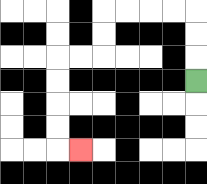{'start': '[8, 3]', 'end': '[3, 6]', 'path_directions': 'U,U,U,L,L,L,L,D,D,L,L,D,D,D,D,R', 'path_coordinates': '[[8, 3], [8, 2], [8, 1], [8, 0], [7, 0], [6, 0], [5, 0], [4, 0], [4, 1], [4, 2], [3, 2], [2, 2], [2, 3], [2, 4], [2, 5], [2, 6], [3, 6]]'}